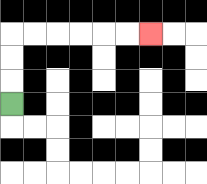{'start': '[0, 4]', 'end': '[6, 1]', 'path_directions': 'U,U,U,R,R,R,R,R,R', 'path_coordinates': '[[0, 4], [0, 3], [0, 2], [0, 1], [1, 1], [2, 1], [3, 1], [4, 1], [5, 1], [6, 1]]'}